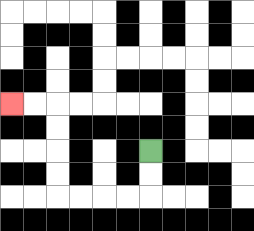{'start': '[6, 6]', 'end': '[0, 4]', 'path_directions': 'D,D,L,L,L,L,U,U,U,U,L,L', 'path_coordinates': '[[6, 6], [6, 7], [6, 8], [5, 8], [4, 8], [3, 8], [2, 8], [2, 7], [2, 6], [2, 5], [2, 4], [1, 4], [0, 4]]'}